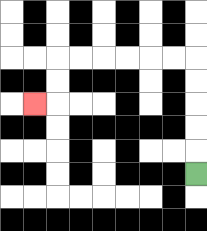{'start': '[8, 7]', 'end': '[1, 4]', 'path_directions': 'U,U,U,U,U,L,L,L,L,L,L,D,D,L', 'path_coordinates': '[[8, 7], [8, 6], [8, 5], [8, 4], [8, 3], [8, 2], [7, 2], [6, 2], [5, 2], [4, 2], [3, 2], [2, 2], [2, 3], [2, 4], [1, 4]]'}